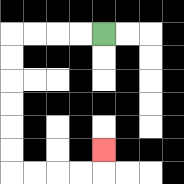{'start': '[4, 1]', 'end': '[4, 6]', 'path_directions': 'L,L,L,L,D,D,D,D,D,D,R,R,R,R,U', 'path_coordinates': '[[4, 1], [3, 1], [2, 1], [1, 1], [0, 1], [0, 2], [0, 3], [0, 4], [0, 5], [0, 6], [0, 7], [1, 7], [2, 7], [3, 7], [4, 7], [4, 6]]'}